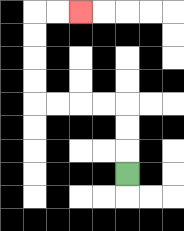{'start': '[5, 7]', 'end': '[3, 0]', 'path_directions': 'U,U,U,L,L,L,L,U,U,U,U,R,R', 'path_coordinates': '[[5, 7], [5, 6], [5, 5], [5, 4], [4, 4], [3, 4], [2, 4], [1, 4], [1, 3], [1, 2], [1, 1], [1, 0], [2, 0], [3, 0]]'}